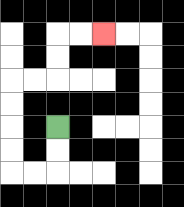{'start': '[2, 5]', 'end': '[4, 1]', 'path_directions': 'D,D,L,L,U,U,U,U,R,R,U,U,R,R', 'path_coordinates': '[[2, 5], [2, 6], [2, 7], [1, 7], [0, 7], [0, 6], [0, 5], [0, 4], [0, 3], [1, 3], [2, 3], [2, 2], [2, 1], [3, 1], [4, 1]]'}